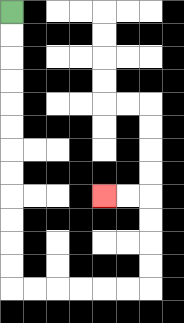{'start': '[0, 0]', 'end': '[4, 8]', 'path_directions': 'D,D,D,D,D,D,D,D,D,D,D,D,R,R,R,R,R,R,U,U,U,U,L,L', 'path_coordinates': '[[0, 0], [0, 1], [0, 2], [0, 3], [0, 4], [0, 5], [0, 6], [0, 7], [0, 8], [0, 9], [0, 10], [0, 11], [0, 12], [1, 12], [2, 12], [3, 12], [4, 12], [5, 12], [6, 12], [6, 11], [6, 10], [6, 9], [6, 8], [5, 8], [4, 8]]'}